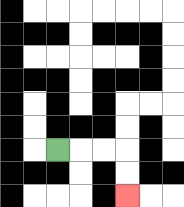{'start': '[2, 6]', 'end': '[5, 8]', 'path_directions': 'R,R,R,D,D', 'path_coordinates': '[[2, 6], [3, 6], [4, 6], [5, 6], [5, 7], [5, 8]]'}